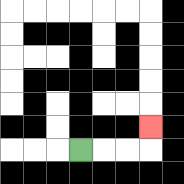{'start': '[3, 6]', 'end': '[6, 5]', 'path_directions': 'R,R,R,U', 'path_coordinates': '[[3, 6], [4, 6], [5, 6], [6, 6], [6, 5]]'}